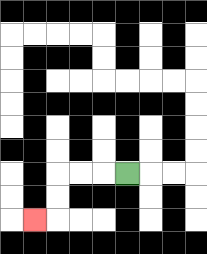{'start': '[5, 7]', 'end': '[1, 9]', 'path_directions': 'L,L,L,D,D,L', 'path_coordinates': '[[5, 7], [4, 7], [3, 7], [2, 7], [2, 8], [2, 9], [1, 9]]'}